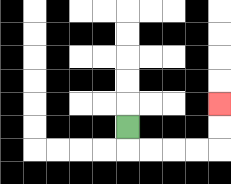{'start': '[5, 5]', 'end': '[9, 4]', 'path_directions': 'D,R,R,R,R,U,U', 'path_coordinates': '[[5, 5], [5, 6], [6, 6], [7, 6], [8, 6], [9, 6], [9, 5], [9, 4]]'}